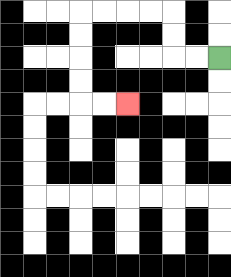{'start': '[9, 2]', 'end': '[5, 4]', 'path_directions': 'L,L,U,U,L,L,L,L,D,D,D,D,R,R', 'path_coordinates': '[[9, 2], [8, 2], [7, 2], [7, 1], [7, 0], [6, 0], [5, 0], [4, 0], [3, 0], [3, 1], [3, 2], [3, 3], [3, 4], [4, 4], [5, 4]]'}